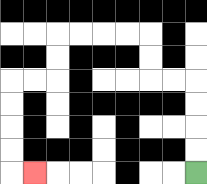{'start': '[8, 7]', 'end': '[1, 7]', 'path_directions': 'U,U,U,U,L,L,U,U,L,L,L,L,D,D,L,L,D,D,D,D,R', 'path_coordinates': '[[8, 7], [8, 6], [8, 5], [8, 4], [8, 3], [7, 3], [6, 3], [6, 2], [6, 1], [5, 1], [4, 1], [3, 1], [2, 1], [2, 2], [2, 3], [1, 3], [0, 3], [0, 4], [0, 5], [0, 6], [0, 7], [1, 7]]'}